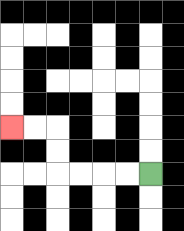{'start': '[6, 7]', 'end': '[0, 5]', 'path_directions': 'L,L,L,L,U,U,L,L', 'path_coordinates': '[[6, 7], [5, 7], [4, 7], [3, 7], [2, 7], [2, 6], [2, 5], [1, 5], [0, 5]]'}